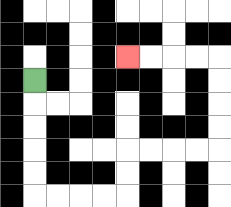{'start': '[1, 3]', 'end': '[5, 2]', 'path_directions': 'D,D,D,D,D,R,R,R,R,U,U,R,R,R,R,U,U,U,U,L,L,L,L', 'path_coordinates': '[[1, 3], [1, 4], [1, 5], [1, 6], [1, 7], [1, 8], [2, 8], [3, 8], [4, 8], [5, 8], [5, 7], [5, 6], [6, 6], [7, 6], [8, 6], [9, 6], [9, 5], [9, 4], [9, 3], [9, 2], [8, 2], [7, 2], [6, 2], [5, 2]]'}